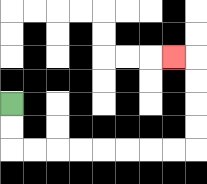{'start': '[0, 4]', 'end': '[7, 2]', 'path_directions': 'D,D,R,R,R,R,R,R,R,R,U,U,U,U,L', 'path_coordinates': '[[0, 4], [0, 5], [0, 6], [1, 6], [2, 6], [3, 6], [4, 6], [5, 6], [6, 6], [7, 6], [8, 6], [8, 5], [8, 4], [8, 3], [8, 2], [7, 2]]'}